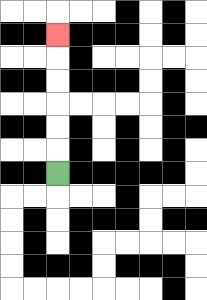{'start': '[2, 7]', 'end': '[2, 1]', 'path_directions': 'U,U,U,U,U,U', 'path_coordinates': '[[2, 7], [2, 6], [2, 5], [2, 4], [2, 3], [2, 2], [2, 1]]'}